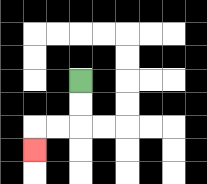{'start': '[3, 3]', 'end': '[1, 6]', 'path_directions': 'D,D,L,L,D', 'path_coordinates': '[[3, 3], [3, 4], [3, 5], [2, 5], [1, 5], [1, 6]]'}